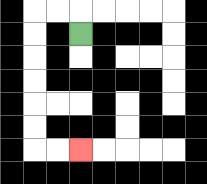{'start': '[3, 1]', 'end': '[3, 6]', 'path_directions': 'U,L,L,D,D,D,D,D,D,R,R', 'path_coordinates': '[[3, 1], [3, 0], [2, 0], [1, 0], [1, 1], [1, 2], [1, 3], [1, 4], [1, 5], [1, 6], [2, 6], [3, 6]]'}